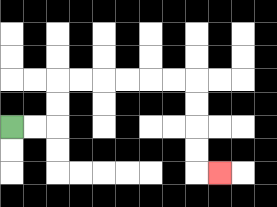{'start': '[0, 5]', 'end': '[9, 7]', 'path_directions': 'R,R,U,U,R,R,R,R,R,R,D,D,D,D,R', 'path_coordinates': '[[0, 5], [1, 5], [2, 5], [2, 4], [2, 3], [3, 3], [4, 3], [5, 3], [6, 3], [7, 3], [8, 3], [8, 4], [8, 5], [8, 6], [8, 7], [9, 7]]'}